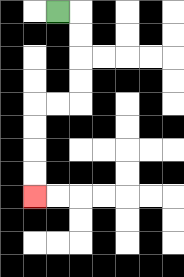{'start': '[2, 0]', 'end': '[1, 8]', 'path_directions': 'R,D,D,D,D,L,L,D,D,D,D', 'path_coordinates': '[[2, 0], [3, 0], [3, 1], [3, 2], [3, 3], [3, 4], [2, 4], [1, 4], [1, 5], [1, 6], [1, 7], [1, 8]]'}